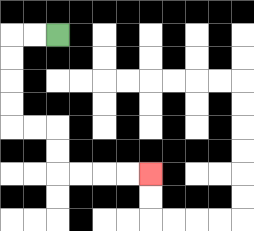{'start': '[2, 1]', 'end': '[6, 7]', 'path_directions': 'L,L,D,D,D,D,R,R,D,D,R,R,R,R', 'path_coordinates': '[[2, 1], [1, 1], [0, 1], [0, 2], [0, 3], [0, 4], [0, 5], [1, 5], [2, 5], [2, 6], [2, 7], [3, 7], [4, 7], [5, 7], [6, 7]]'}